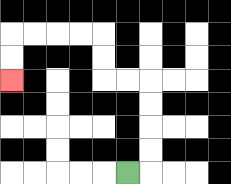{'start': '[5, 7]', 'end': '[0, 3]', 'path_directions': 'R,U,U,U,U,L,L,U,U,L,L,L,L,D,D', 'path_coordinates': '[[5, 7], [6, 7], [6, 6], [6, 5], [6, 4], [6, 3], [5, 3], [4, 3], [4, 2], [4, 1], [3, 1], [2, 1], [1, 1], [0, 1], [0, 2], [0, 3]]'}